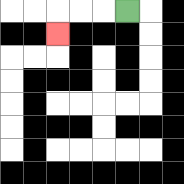{'start': '[5, 0]', 'end': '[2, 1]', 'path_directions': 'L,L,L,D', 'path_coordinates': '[[5, 0], [4, 0], [3, 0], [2, 0], [2, 1]]'}